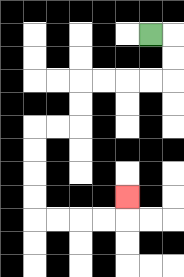{'start': '[6, 1]', 'end': '[5, 8]', 'path_directions': 'R,D,D,L,L,L,L,D,D,L,L,D,D,D,D,R,R,R,R,U', 'path_coordinates': '[[6, 1], [7, 1], [7, 2], [7, 3], [6, 3], [5, 3], [4, 3], [3, 3], [3, 4], [3, 5], [2, 5], [1, 5], [1, 6], [1, 7], [1, 8], [1, 9], [2, 9], [3, 9], [4, 9], [5, 9], [5, 8]]'}